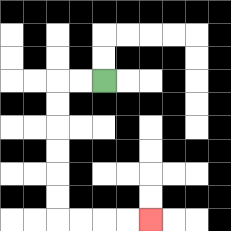{'start': '[4, 3]', 'end': '[6, 9]', 'path_directions': 'L,L,D,D,D,D,D,D,R,R,R,R', 'path_coordinates': '[[4, 3], [3, 3], [2, 3], [2, 4], [2, 5], [2, 6], [2, 7], [2, 8], [2, 9], [3, 9], [4, 9], [5, 9], [6, 9]]'}